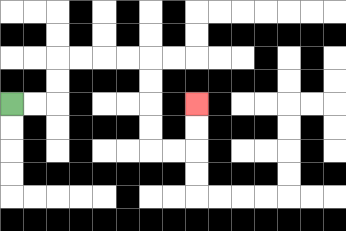{'start': '[0, 4]', 'end': '[8, 4]', 'path_directions': 'R,R,U,U,R,R,R,R,D,D,D,D,R,R,U,U', 'path_coordinates': '[[0, 4], [1, 4], [2, 4], [2, 3], [2, 2], [3, 2], [4, 2], [5, 2], [6, 2], [6, 3], [6, 4], [6, 5], [6, 6], [7, 6], [8, 6], [8, 5], [8, 4]]'}